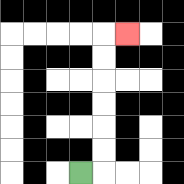{'start': '[3, 7]', 'end': '[5, 1]', 'path_directions': 'R,U,U,U,U,U,U,R', 'path_coordinates': '[[3, 7], [4, 7], [4, 6], [4, 5], [4, 4], [4, 3], [4, 2], [4, 1], [5, 1]]'}